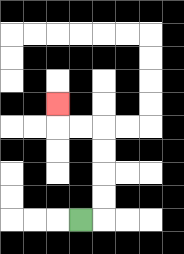{'start': '[3, 9]', 'end': '[2, 4]', 'path_directions': 'R,U,U,U,U,L,L,U', 'path_coordinates': '[[3, 9], [4, 9], [4, 8], [4, 7], [4, 6], [4, 5], [3, 5], [2, 5], [2, 4]]'}